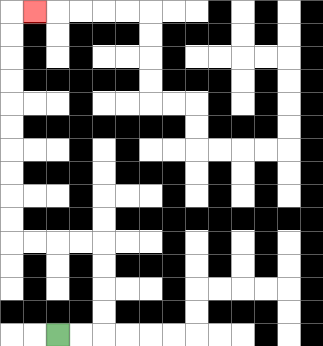{'start': '[2, 14]', 'end': '[1, 0]', 'path_directions': 'R,R,U,U,U,U,L,L,L,L,U,U,U,U,U,U,U,U,U,U,R', 'path_coordinates': '[[2, 14], [3, 14], [4, 14], [4, 13], [4, 12], [4, 11], [4, 10], [3, 10], [2, 10], [1, 10], [0, 10], [0, 9], [0, 8], [0, 7], [0, 6], [0, 5], [0, 4], [0, 3], [0, 2], [0, 1], [0, 0], [1, 0]]'}